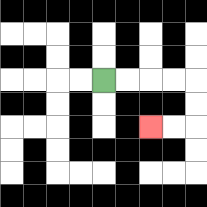{'start': '[4, 3]', 'end': '[6, 5]', 'path_directions': 'R,R,R,R,D,D,L,L', 'path_coordinates': '[[4, 3], [5, 3], [6, 3], [7, 3], [8, 3], [8, 4], [8, 5], [7, 5], [6, 5]]'}